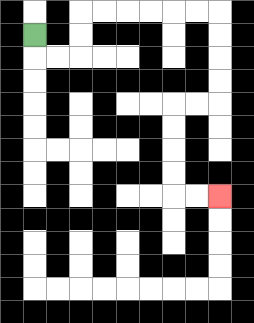{'start': '[1, 1]', 'end': '[9, 8]', 'path_directions': 'D,R,R,U,U,R,R,R,R,R,R,D,D,D,D,L,L,D,D,D,D,R,R', 'path_coordinates': '[[1, 1], [1, 2], [2, 2], [3, 2], [3, 1], [3, 0], [4, 0], [5, 0], [6, 0], [7, 0], [8, 0], [9, 0], [9, 1], [9, 2], [9, 3], [9, 4], [8, 4], [7, 4], [7, 5], [7, 6], [7, 7], [7, 8], [8, 8], [9, 8]]'}